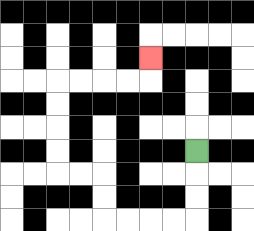{'start': '[8, 6]', 'end': '[6, 2]', 'path_directions': 'D,D,D,L,L,L,L,U,U,L,L,U,U,U,U,R,R,R,R,U', 'path_coordinates': '[[8, 6], [8, 7], [8, 8], [8, 9], [7, 9], [6, 9], [5, 9], [4, 9], [4, 8], [4, 7], [3, 7], [2, 7], [2, 6], [2, 5], [2, 4], [2, 3], [3, 3], [4, 3], [5, 3], [6, 3], [6, 2]]'}